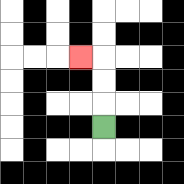{'start': '[4, 5]', 'end': '[3, 2]', 'path_directions': 'U,U,U,L', 'path_coordinates': '[[4, 5], [4, 4], [4, 3], [4, 2], [3, 2]]'}